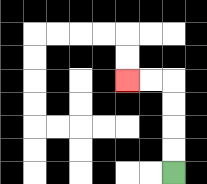{'start': '[7, 7]', 'end': '[5, 3]', 'path_directions': 'U,U,U,U,L,L', 'path_coordinates': '[[7, 7], [7, 6], [7, 5], [7, 4], [7, 3], [6, 3], [5, 3]]'}